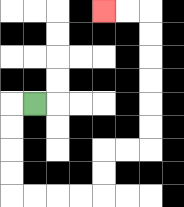{'start': '[1, 4]', 'end': '[4, 0]', 'path_directions': 'L,D,D,D,D,R,R,R,R,U,U,R,R,U,U,U,U,U,U,L,L', 'path_coordinates': '[[1, 4], [0, 4], [0, 5], [0, 6], [0, 7], [0, 8], [1, 8], [2, 8], [3, 8], [4, 8], [4, 7], [4, 6], [5, 6], [6, 6], [6, 5], [6, 4], [6, 3], [6, 2], [6, 1], [6, 0], [5, 0], [4, 0]]'}